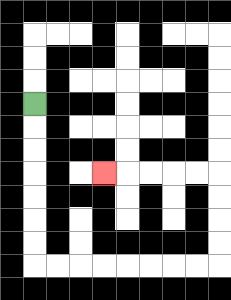{'start': '[1, 4]', 'end': '[4, 7]', 'path_directions': 'D,D,D,D,D,D,D,R,R,R,R,R,R,R,R,U,U,U,U,L,L,L,L,L', 'path_coordinates': '[[1, 4], [1, 5], [1, 6], [1, 7], [1, 8], [1, 9], [1, 10], [1, 11], [2, 11], [3, 11], [4, 11], [5, 11], [6, 11], [7, 11], [8, 11], [9, 11], [9, 10], [9, 9], [9, 8], [9, 7], [8, 7], [7, 7], [6, 7], [5, 7], [4, 7]]'}